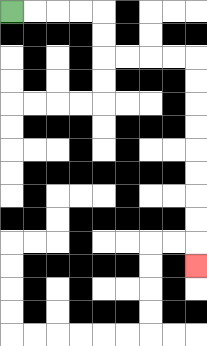{'start': '[0, 0]', 'end': '[8, 11]', 'path_directions': 'R,R,R,R,D,D,R,R,R,R,D,D,D,D,D,D,D,D,D', 'path_coordinates': '[[0, 0], [1, 0], [2, 0], [3, 0], [4, 0], [4, 1], [4, 2], [5, 2], [6, 2], [7, 2], [8, 2], [8, 3], [8, 4], [8, 5], [8, 6], [8, 7], [8, 8], [8, 9], [8, 10], [8, 11]]'}